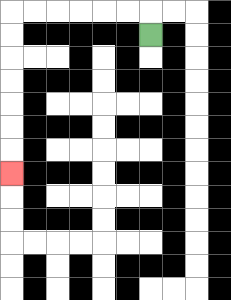{'start': '[6, 1]', 'end': '[0, 7]', 'path_directions': 'U,L,L,L,L,L,L,D,D,D,D,D,D,D', 'path_coordinates': '[[6, 1], [6, 0], [5, 0], [4, 0], [3, 0], [2, 0], [1, 0], [0, 0], [0, 1], [0, 2], [0, 3], [0, 4], [0, 5], [0, 6], [0, 7]]'}